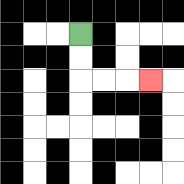{'start': '[3, 1]', 'end': '[6, 3]', 'path_directions': 'D,D,R,R,R', 'path_coordinates': '[[3, 1], [3, 2], [3, 3], [4, 3], [5, 3], [6, 3]]'}